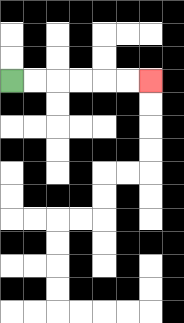{'start': '[0, 3]', 'end': '[6, 3]', 'path_directions': 'R,R,R,R,R,R', 'path_coordinates': '[[0, 3], [1, 3], [2, 3], [3, 3], [4, 3], [5, 3], [6, 3]]'}